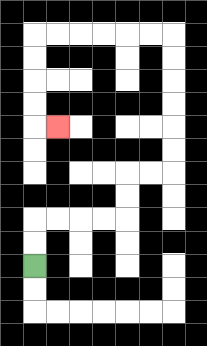{'start': '[1, 11]', 'end': '[2, 5]', 'path_directions': 'U,U,R,R,R,R,U,U,R,R,U,U,U,U,U,U,L,L,L,L,L,L,D,D,D,D,R', 'path_coordinates': '[[1, 11], [1, 10], [1, 9], [2, 9], [3, 9], [4, 9], [5, 9], [5, 8], [5, 7], [6, 7], [7, 7], [7, 6], [7, 5], [7, 4], [7, 3], [7, 2], [7, 1], [6, 1], [5, 1], [4, 1], [3, 1], [2, 1], [1, 1], [1, 2], [1, 3], [1, 4], [1, 5], [2, 5]]'}